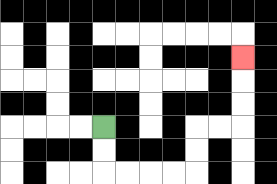{'start': '[4, 5]', 'end': '[10, 2]', 'path_directions': 'D,D,R,R,R,R,U,U,R,R,U,U,U', 'path_coordinates': '[[4, 5], [4, 6], [4, 7], [5, 7], [6, 7], [7, 7], [8, 7], [8, 6], [8, 5], [9, 5], [10, 5], [10, 4], [10, 3], [10, 2]]'}